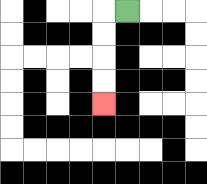{'start': '[5, 0]', 'end': '[4, 4]', 'path_directions': 'L,D,D,D,D', 'path_coordinates': '[[5, 0], [4, 0], [4, 1], [4, 2], [4, 3], [4, 4]]'}